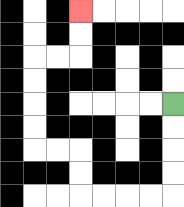{'start': '[7, 4]', 'end': '[3, 0]', 'path_directions': 'D,D,D,D,L,L,L,L,U,U,L,L,U,U,U,U,R,R,U,U', 'path_coordinates': '[[7, 4], [7, 5], [7, 6], [7, 7], [7, 8], [6, 8], [5, 8], [4, 8], [3, 8], [3, 7], [3, 6], [2, 6], [1, 6], [1, 5], [1, 4], [1, 3], [1, 2], [2, 2], [3, 2], [3, 1], [3, 0]]'}